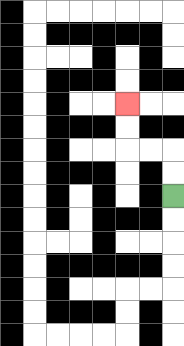{'start': '[7, 8]', 'end': '[5, 4]', 'path_directions': 'U,U,L,L,U,U', 'path_coordinates': '[[7, 8], [7, 7], [7, 6], [6, 6], [5, 6], [5, 5], [5, 4]]'}